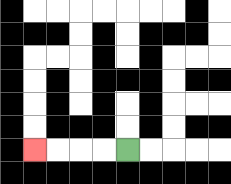{'start': '[5, 6]', 'end': '[1, 6]', 'path_directions': 'L,L,L,L', 'path_coordinates': '[[5, 6], [4, 6], [3, 6], [2, 6], [1, 6]]'}